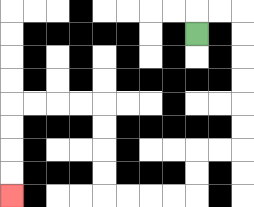{'start': '[8, 1]', 'end': '[0, 8]', 'path_directions': 'U,R,R,D,D,D,D,D,D,L,L,D,D,L,L,L,L,U,U,U,U,L,L,L,L,D,D,D,D', 'path_coordinates': '[[8, 1], [8, 0], [9, 0], [10, 0], [10, 1], [10, 2], [10, 3], [10, 4], [10, 5], [10, 6], [9, 6], [8, 6], [8, 7], [8, 8], [7, 8], [6, 8], [5, 8], [4, 8], [4, 7], [4, 6], [4, 5], [4, 4], [3, 4], [2, 4], [1, 4], [0, 4], [0, 5], [0, 6], [0, 7], [0, 8]]'}